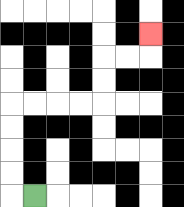{'start': '[1, 8]', 'end': '[6, 1]', 'path_directions': 'L,U,U,U,U,R,R,R,R,U,U,R,R,U', 'path_coordinates': '[[1, 8], [0, 8], [0, 7], [0, 6], [0, 5], [0, 4], [1, 4], [2, 4], [3, 4], [4, 4], [4, 3], [4, 2], [5, 2], [6, 2], [6, 1]]'}